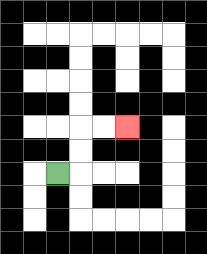{'start': '[2, 7]', 'end': '[5, 5]', 'path_directions': 'R,U,U,R,R', 'path_coordinates': '[[2, 7], [3, 7], [3, 6], [3, 5], [4, 5], [5, 5]]'}